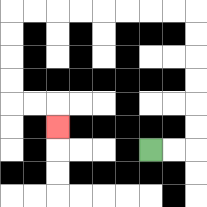{'start': '[6, 6]', 'end': '[2, 5]', 'path_directions': 'R,R,U,U,U,U,U,U,L,L,L,L,L,L,L,L,D,D,D,D,R,R,D', 'path_coordinates': '[[6, 6], [7, 6], [8, 6], [8, 5], [8, 4], [8, 3], [8, 2], [8, 1], [8, 0], [7, 0], [6, 0], [5, 0], [4, 0], [3, 0], [2, 0], [1, 0], [0, 0], [0, 1], [0, 2], [0, 3], [0, 4], [1, 4], [2, 4], [2, 5]]'}